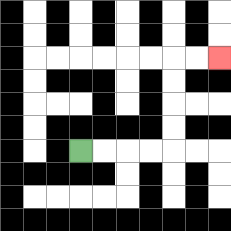{'start': '[3, 6]', 'end': '[9, 2]', 'path_directions': 'R,R,R,R,U,U,U,U,R,R', 'path_coordinates': '[[3, 6], [4, 6], [5, 6], [6, 6], [7, 6], [7, 5], [7, 4], [7, 3], [7, 2], [8, 2], [9, 2]]'}